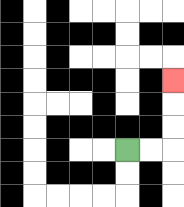{'start': '[5, 6]', 'end': '[7, 3]', 'path_directions': 'R,R,U,U,U', 'path_coordinates': '[[5, 6], [6, 6], [7, 6], [7, 5], [7, 4], [7, 3]]'}